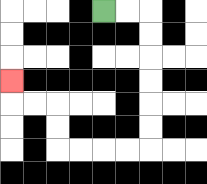{'start': '[4, 0]', 'end': '[0, 3]', 'path_directions': 'R,R,D,D,D,D,D,D,L,L,L,L,U,U,L,L,U', 'path_coordinates': '[[4, 0], [5, 0], [6, 0], [6, 1], [6, 2], [6, 3], [6, 4], [6, 5], [6, 6], [5, 6], [4, 6], [3, 6], [2, 6], [2, 5], [2, 4], [1, 4], [0, 4], [0, 3]]'}